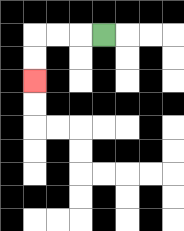{'start': '[4, 1]', 'end': '[1, 3]', 'path_directions': 'L,L,L,D,D', 'path_coordinates': '[[4, 1], [3, 1], [2, 1], [1, 1], [1, 2], [1, 3]]'}